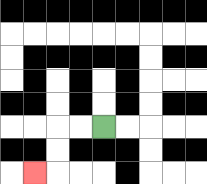{'start': '[4, 5]', 'end': '[1, 7]', 'path_directions': 'L,L,D,D,L', 'path_coordinates': '[[4, 5], [3, 5], [2, 5], [2, 6], [2, 7], [1, 7]]'}